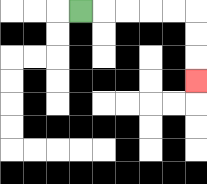{'start': '[3, 0]', 'end': '[8, 3]', 'path_directions': 'R,R,R,R,R,D,D,D', 'path_coordinates': '[[3, 0], [4, 0], [5, 0], [6, 0], [7, 0], [8, 0], [8, 1], [8, 2], [8, 3]]'}